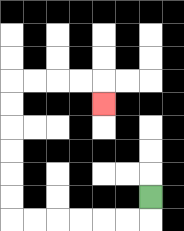{'start': '[6, 8]', 'end': '[4, 4]', 'path_directions': 'D,L,L,L,L,L,L,U,U,U,U,U,U,R,R,R,R,D', 'path_coordinates': '[[6, 8], [6, 9], [5, 9], [4, 9], [3, 9], [2, 9], [1, 9], [0, 9], [0, 8], [0, 7], [0, 6], [0, 5], [0, 4], [0, 3], [1, 3], [2, 3], [3, 3], [4, 3], [4, 4]]'}